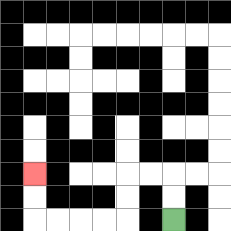{'start': '[7, 9]', 'end': '[1, 7]', 'path_directions': 'U,U,L,L,D,D,L,L,L,L,U,U', 'path_coordinates': '[[7, 9], [7, 8], [7, 7], [6, 7], [5, 7], [5, 8], [5, 9], [4, 9], [3, 9], [2, 9], [1, 9], [1, 8], [1, 7]]'}